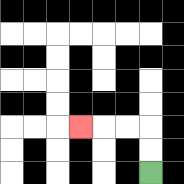{'start': '[6, 7]', 'end': '[3, 5]', 'path_directions': 'U,U,L,L,L', 'path_coordinates': '[[6, 7], [6, 6], [6, 5], [5, 5], [4, 5], [3, 5]]'}